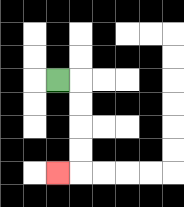{'start': '[2, 3]', 'end': '[2, 7]', 'path_directions': 'R,D,D,D,D,L', 'path_coordinates': '[[2, 3], [3, 3], [3, 4], [3, 5], [3, 6], [3, 7], [2, 7]]'}